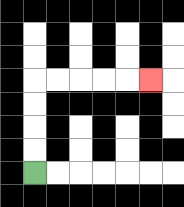{'start': '[1, 7]', 'end': '[6, 3]', 'path_directions': 'U,U,U,U,R,R,R,R,R', 'path_coordinates': '[[1, 7], [1, 6], [1, 5], [1, 4], [1, 3], [2, 3], [3, 3], [4, 3], [5, 3], [6, 3]]'}